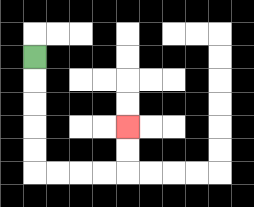{'start': '[1, 2]', 'end': '[5, 5]', 'path_directions': 'D,D,D,D,D,R,R,R,R,U,U', 'path_coordinates': '[[1, 2], [1, 3], [1, 4], [1, 5], [1, 6], [1, 7], [2, 7], [3, 7], [4, 7], [5, 7], [5, 6], [5, 5]]'}